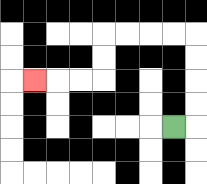{'start': '[7, 5]', 'end': '[1, 3]', 'path_directions': 'R,U,U,U,U,L,L,L,L,D,D,L,L,L', 'path_coordinates': '[[7, 5], [8, 5], [8, 4], [8, 3], [8, 2], [8, 1], [7, 1], [6, 1], [5, 1], [4, 1], [4, 2], [4, 3], [3, 3], [2, 3], [1, 3]]'}